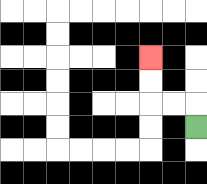{'start': '[8, 5]', 'end': '[6, 2]', 'path_directions': 'U,L,L,U,U', 'path_coordinates': '[[8, 5], [8, 4], [7, 4], [6, 4], [6, 3], [6, 2]]'}